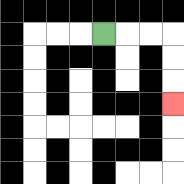{'start': '[4, 1]', 'end': '[7, 4]', 'path_directions': 'R,R,R,D,D,D', 'path_coordinates': '[[4, 1], [5, 1], [6, 1], [7, 1], [7, 2], [7, 3], [7, 4]]'}